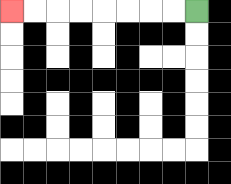{'start': '[8, 0]', 'end': '[0, 0]', 'path_directions': 'L,L,L,L,L,L,L,L', 'path_coordinates': '[[8, 0], [7, 0], [6, 0], [5, 0], [4, 0], [3, 0], [2, 0], [1, 0], [0, 0]]'}